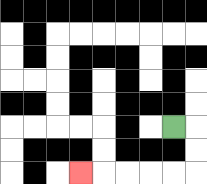{'start': '[7, 5]', 'end': '[3, 7]', 'path_directions': 'R,D,D,L,L,L,L,L', 'path_coordinates': '[[7, 5], [8, 5], [8, 6], [8, 7], [7, 7], [6, 7], [5, 7], [4, 7], [3, 7]]'}